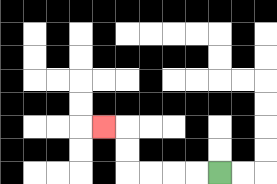{'start': '[9, 7]', 'end': '[4, 5]', 'path_directions': 'L,L,L,L,U,U,L', 'path_coordinates': '[[9, 7], [8, 7], [7, 7], [6, 7], [5, 7], [5, 6], [5, 5], [4, 5]]'}